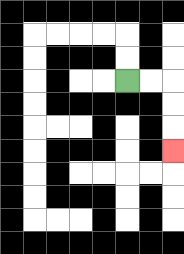{'start': '[5, 3]', 'end': '[7, 6]', 'path_directions': 'R,R,D,D,D', 'path_coordinates': '[[5, 3], [6, 3], [7, 3], [7, 4], [7, 5], [7, 6]]'}